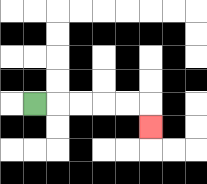{'start': '[1, 4]', 'end': '[6, 5]', 'path_directions': 'R,R,R,R,R,D', 'path_coordinates': '[[1, 4], [2, 4], [3, 4], [4, 4], [5, 4], [6, 4], [6, 5]]'}